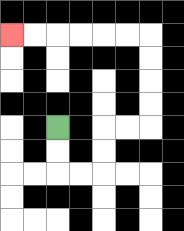{'start': '[2, 5]', 'end': '[0, 1]', 'path_directions': 'D,D,R,R,U,U,R,R,U,U,U,U,L,L,L,L,L,L', 'path_coordinates': '[[2, 5], [2, 6], [2, 7], [3, 7], [4, 7], [4, 6], [4, 5], [5, 5], [6, 5], [6, 4], [6, 3], [6, 2], [6, 1], [5, 1], [4, 1], [3, 1], [2, 1], [1, 1], [0, 1]]'}